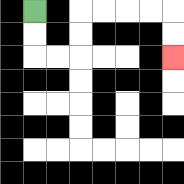{'start': '[1, 0]', 'end': '[7, 2]', 'path_directions': 'D,D,R,R,U,U,R,R,R,R,D,D', 'path_coordinates': '[[1, 0], [1, 1], [1, 2], [2, 2], [3, 2], [3, 1], [3, 0], [4, 0], [5, 0], [6, 0], [7, 0], [7, 1], [7, 2]]'}